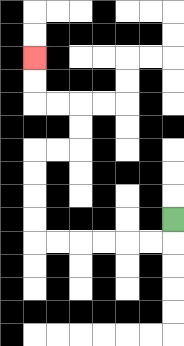{'start': '[7, 9]', 'end': '[1, 2]', 'path_directions': 'D,L,L,L,L,L,L,U,U,U,U,R,R,U,U,L,L,U,U', 'path_coordinates': '[[7, 9], [7, 10], [6, 10], [5, 10], [4, 10], [3, 10], [2, 10], [1, 10], [1, 9], [1, 8], [1, 7], [1, 6], [2, 6], [3, 6], [3, 5], [3, 4], [2, 4], [1, 4], [1, 3], [1, 2]]'}